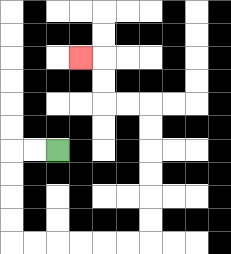{'start': '[2, 6]', 'end': '[3, 2]', 'path_directions': 'L,L,D,D,D,D,R,R,R,R,R,R,U,U,U,U,U,U,L,L,U,U,L', 'path_coordinates': '[[2, 6], [1, 6], [0, 6], [0, 7], [0, 8], [0, 9], [0, 10], [1, 10], [2, 10], [3, 10], [4, 10], [5, 10], [6, 10], [6, 9], [6, 8], [6, 7], [6, 6], [6, 5], [6, 4], [5, 4], [4, 4], [4, 3], [4, 2], [3, 2]]'}